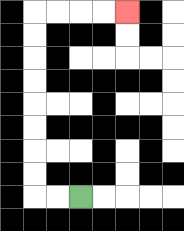{'start': '[3, 8]', 'end': '[5, 0]', 'path_directions': 'L,L,U,U,U,U,U,U,U,U,R,R,R,R', 'path_coordinates': '[[3, 8], [2, 8], [1, 8], [1, 7], [1, 6], [1, 5], [1, 4], [1, 3], [1, 2], [1, 1], [1, 0], [2, 0], [3, 0], [4, 0], [5, 0]]'}